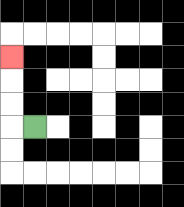{'start': '[1, 5]', 'end': '[0, 2]', 'path_directions': 'L,U,U,U', 'path_coordinates': '[[1, 5], [0, 5], [0, 4], [0, 3], [0, 2]]'}